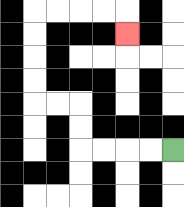{'start': '[7, 6]', 'end': '[5, 1]', 'path_directions': 'L,L,L,L,U,U,L,L,U,U,U,U,R,R,R,R,D', 'path_coordinates': '[[7, 6], [6, 6], [5, 6], [4, 6], [3, 6], [3, 5], [3, 4], [2, 4], [1, 4], [1, 3], [1, 2], [1, 1], [1, 0], [2, 0], [3, 0], [4, 0], [5, 0], [5, 1]]'}